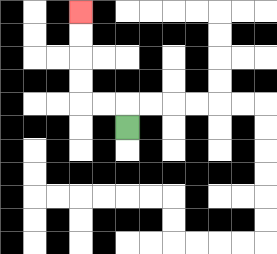{'start': '[5, 5]', 'end': '[3, 0]', 'path_directions': 'U,L,L,U,U,U,U', 'path_coordinates': '[[5, 5], [5, 4], [4, 4], [3, 4], [3, 3], [3, 2], [3, 1], [3, 0]]'}